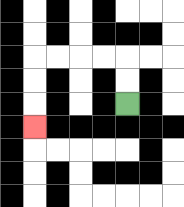{'start': '[5, 4]', 'end': '[1, 5]', 'path_directions': 'U,U,L,L,L,L,D,D,D', 'path_coordinates': '[[5, 4], [5, 3], [5, 2], [4, 2], [3, 2], [2, 2], [1, 2], [1, 3], [1, 4], [1, 5]]'}